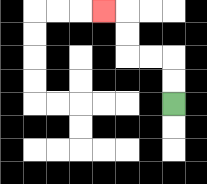{'start': '[7, 4]', 'end': '[4, 0]', 'path_directions': 'U,U,L,L,U,U,L', 'path_coordinates': '[[7, 4], [7, 3], [7, 2], [6, 2], [5, 2], [5, 1], [5, 0], [4, 0]]'}